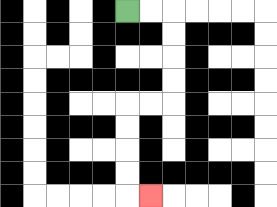{'start': '[5, 0]', 'end': '[6, 8]', 'path_directions': 'R,R,D,D,D,D,L,L,D,D,D,D,R', 'path_coordinates': '[[5, 0], [6, 0], [7, 0], [7, 1], [7, 2], [7, 3], [7, 4], [6, 4], [5, 4], [5, 5], [5, 6], [5, 7], [5, 8], [6, 8]]'}